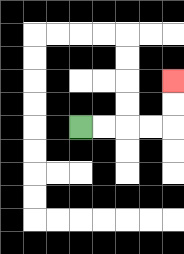{'start': '[3, 5]', 'end': '[7, 3]', 'path_directions': 'R,R,R,R,U,U', 'path_coordinates': '[[3, 5], [4, 5], [5, 5], [6, 5], [7, 5], [7, 4], [7, 3]]'}